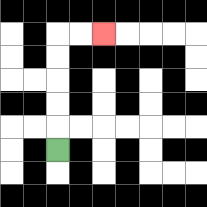{'start': '[2, 6]', 'end': '[4, 1]', 'path_directions': 'U,U,U,U,U,R,R', 'path_coordinates': '[[2, 6], [2, 5], [2, 4], [2, 3], [2, 2], [2, 1], [3, 1], [4, 1]]'}